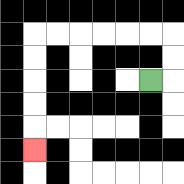{'start': '[6, 3]', 'end': '[1, 6]', 'path_directions': 'R,U,U,L,L,L,L,L,L,D,D,D,D,D', 'path_coordinates': '[[6, 3], [7, 3], [7, 2], [7, 1], [6, 1], [5, 1], [4, 1], [3, 1], [2, 1], [1, 1], [1, 2], [1, 3], [1, 4], [1, 5], [1, 6]]'}